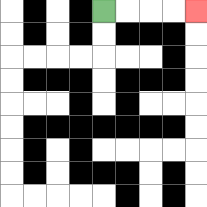{'start': '[4, 0]', 'end': '[8, 0]', 'path_directions': 'R,R,R,R', 'path_coordinates': '[[4, 0], [5, 0], [6, 0], [7, 0], [8, 0]]'}